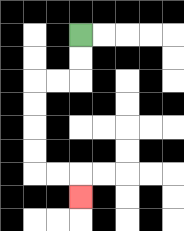{'start': '[3, 1]', 'end': '[3, 8]', 'path_directions': 'D,D,L,L,D,D,D,D,R,R,D', 'path_coordinates': '[[3, 1], [3, 2], [3, 3], [2, 3], [1, 3], [1, 4], [1, 5], [1, 6], [1, 7], [2, 7], [3, 7], [3, 8]]'}